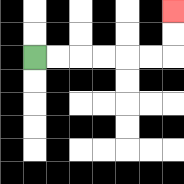{'start': '[1, 2]', 'end': '[7, 0]', 'path_directions': 'R,R,R,R,R,R,U,U', 'path_coordinates': '[[1, 2], [2, 2], [3, 2], [4, 2], [5, 2], [6, 2], [7, 2], [7, 1], [7, 0]]'}